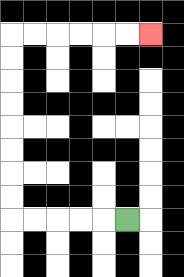{'start': '[5, 9]', 'end': '[6, 1]', 'path_directions': 'L,L,L,L,L,U,U,U,U,U,U,U,U,R,R,R,R,R,R', 'path_coordinates': '[[5, 9], [4, 9], [3, 9], [2, 9], [1, 9], [0, 9], [0, 8], [0, 7], [0, 6], [0, 5], [0, 4], [0, 3], [0, 2], [0, 1], [1, 1], [2, 1], [3, 1], [4, 1], [5, 1], [6, 1]]'}